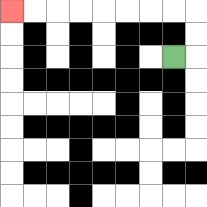{'start': '[7, 2]', 'end': '[0, 0]', 'path_directions': 'R,U,U,L,L,L,L,L,L,L,L', 'path_coordinates': '[[7, 2], [8, 2], [8, 1], [8, 0], [7, 0], [6, 0], [5, 0], [4, 0], [3, 0], [2, 0], [1, 0], [0, 0]]'}